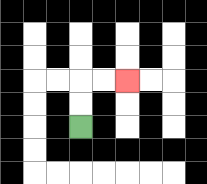{'start': '[3, 5]', 'end': '[5, 3]', 'path_directions': 'U,U,R,R', 'path_coordinates': '[[3, 5], [3, 4], [3, 3], [4, 3], [5, 3]]'}